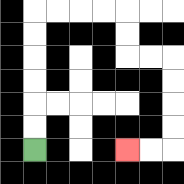{'start': '[1, 6]', 'end': '[5, 6]', 'path_directions': 'U,U,U,U,U,U,R,R,R,R,D,D,R,R,D,D,D,D,L,L', 'path_coordinates': '[[1, 6], [1, 5], [1, 4], [1, 3], [1, 2], [1, 1], [1, 0], [2, 0], [3, 0], [4, 0], [5, 0], [5, 1], [5, 2], [6, 2], [7, 2], [7, 3], [7, 4], [7, 5], [7, 6], [6, 6], [5, 6]]'}